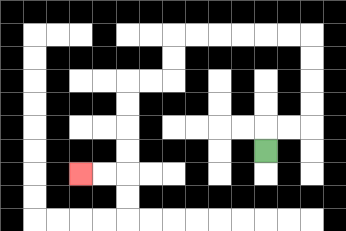{'start': '[11, 6]', 'end': '[3, 7]', 'path_directions': 'U,R,R,U,U,U,U,L,L,L,L,L,L,D,D,L,L,D,D,D,D,L,L', 'path_coordinates': '[[11, 6], [11, 5], [12, 5], [13, 5], [13, 4], [13, 3], [13, 2], [13, 1], [12, 1], [11, 1], [10, 1], [9, 1], [8, 1], [7, 1], [7, 2], [7, 3], [6, 3], [5, 3], [5, 4], [5, 5], [5, 6], [5, 7], [4, 7], [3, 7]]'}